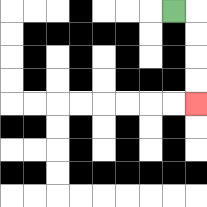{'start': '[7, 0]', 'end': '[8, 4]', 'path_directions': 'R,D,D,D,D', 'path_coordinates': '[[7, 0], [8, 0], [8, 1], [8, 2], [8, 3], [8, 4]]'}